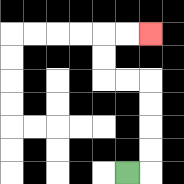{'start': '[5, 7]', 'end': '[6, 1]', 'path_directions': 'R,U,U,U,U,L,L,U,U,R,R', 'path_coordinates': '[[5, 7], [6, 7], [6, 6], [6, 5], [6, 4], [6, 3], [5, 3], [4, 3], [4, 2], [4, 1], [5, 1], [6, 1]]'}